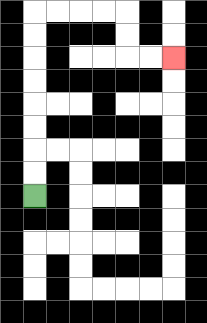{'start': '[1, 8]', 'end': '[7, 2]', 'path_directions': 'U,U,U,U,U,U,U,U,R,R,R,R,D,D,R,R', 'path_coordinates': '[[1, 8], [1, 7], [1, 6], [1, 5], [1, 4], [1, 3], [1, 2], [1, 1], [1, 0], [2, 0], [3, 0], [4, 0], [5, 0], [5, 1], [5, 2], [6, 2], [7, 2]]'}